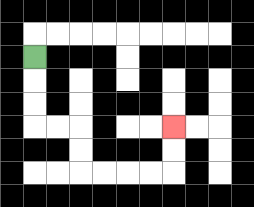{'start': '[1, 2]', 'end': '[7, 5]', 'path_directions': 'D,D,D,R,R,D,D,R,R,R,R,U,U', 'path_coordinates': '[[1, 2], [1, 3], [1, 4], [1, 5], [2, 5], [3, 5], [3, 6], [3, 7], [4, 7], [5, 7], [6, 7], [7, 7], [7, 6], [7, 5]]'}